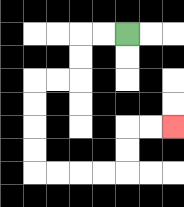{'start': '[5, 1]', 'end': '[7, 5]', 'path_directions': 'L,L,D,D,L,L,D,D,D,D,R,R,R,R,U,U,R,R', 'path_coordinates': '[[5, 1], [4, 1], [3, 1], [3, 2], [3, 3], [2, 3], [1, 3], [1, 4], [1, 5], [1, 6], [1, 7], [2, 7], [3, 7], [4, 7], [5, 7], [5, 6], [5, 5], [6, 5], [7, 5]]'}